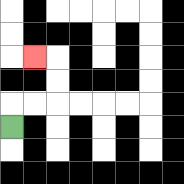{'start': '[0, 5]', 'end': '[1, 2]', 'path_directions': 'U,R,R,U,U,L', 'path_coordinates': '[[0, 5], [0, 4], [1, 4], [2, 4], [2, 3], [2, 2], [1, 2]]'}